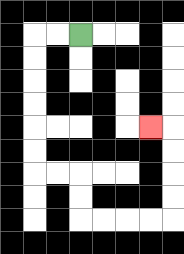{'start': '[3, 1]', 'end': '[6, 5]', 'path_directions': 'L,L,D,D,D,D,D,D,R,R,D,D,R,R,R,R,U,U,U,U,L', 'path_coordinates': '[[3, 1], [2, 1], [1, 1], [1, 2], [1, 3], [1, 4], [1, 5], [1, 6], [1, 7], [2, 7], [3, 7], [3, 8], [3, 9], [4, 9], [5, 9], [6, 9], [7, 9], [7, 8], [7, 7], [7, 6], [7, 5], [6, 5]]'}